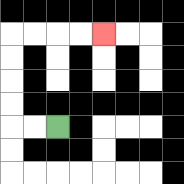{'start': '[2, 5]', 'end': '[4, 1]', 'path_directions': 'L,L,U,U,U,U,R,R,R,R', 'path_coordinates': '[[2, 5], [1, 5], [0, 5], [0, 4], [0, 3], [0, 2], [0, 1], [1, 1], [2, 1], [3, 1], [4, 1]]'}